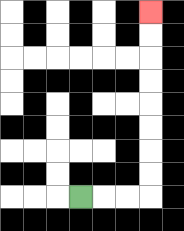{'start': '[3, 8]', 'end': '[6, 0]', 'path_directions': 'R,R,R,U,U,U,U,U,U,U,U', 'path_coordinates': '[[3, 8], [4, 8], [5, 8], [6, 8], [6, 7], [6, 6], [6, 5], [6, 4], [6, 3], [6, 2], [6, 1], [6, 0]]'}